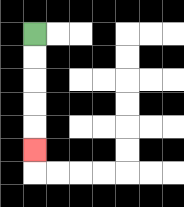{'start': '[1, 1]', 'end': '[1, 6]', 'path_directions': 'D,D,D,D,D', 'path_coordinates': '[[1, 1], [1, 2], [1, 3], [1, 4], [1, 5], [1, 6]]'}